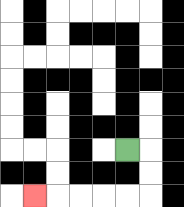{'start': '[5, 6]', 'end': '[1, 8]', 'path_directions': 'R,D,D,L,L,L,L,L', 'path_coordinates': '[[5, 6], [6, 6], [6, 7], [6, 8], [5, 8], [4, 8], [3, 8], [2, 8], [1, 8]]'}